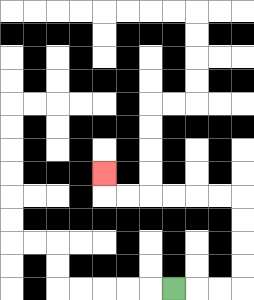{'start': '[7, 12]', 'end': '[4, 7]', 'path_directions': 'R,R,R,U,U,U,U,L,L,L,L,L,L,U', 'path_coordinates': '[[7, 12], [8, 12], [9, 12], [10, 12], [10, 11], [10, 10], [10, 9], [10, 8], [9, 8], [8, 8], [7, 8], [6, 8], [5, 8], [4, 8], [4, 7]]'}